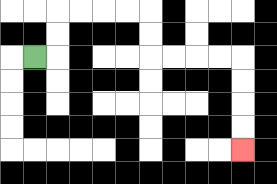{'start': '[1, 2]', 'end': '[10, 6]', 'path_directions': 'R,U,U,R,R,R,R,D,D,R,R,R,R,D,D,D,D', 'path_coordinates': '[[1, 2], [2, 2], [2, 1], [2, 0], [3, 0], [4, 0], [5, 0], [6, 0], [6, 1], [6, 2], [7, 2], [8, 2], [9, 2], [10, 2], [10, 3], [10, 4], [10, 5], [10, 6]]'}